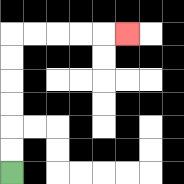{'start': '[0, 7]', 'end': '[5, 1]', 'path_directions': 'U,U,U,U,U,U,R,R,R,R,R', 'path_coordinates': '[[0, 7], [0, 6], [0, 5], [0, 4], [0, 3], [0, 2], [0, 1], [1, 1], [2, 1], [3, 1], [4, 1], [5, 1]]'}